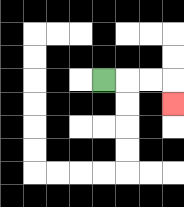{'start': '[4, 3]', 'end': '[7, 4]', 'path_directions': 'R,R,R,D', 'path_coordinates': '[[4, 3], [5, 3], [6, 3], [7, 3], [7, 4]]'}